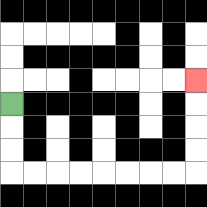{'start': '[0, 4]', 'end': '[8, 3]', 'path_directions': 'D,D,D,R,R,R,R,R,R,R,R,U,U,U,U', 'path_coordinates': '[[0, 4], [0, 5], [0, 6], [0, 7], [1, 7], [2, 7], [3, 7], [4, 7], [5, 7], [6, 7], [7, 7], [8, 7], [8, 6], [8, 5], [8, 4], [8, 3]]'}